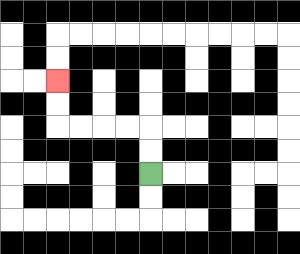{'start': '[6, 7]', 'end': '[2, 3]', 'path_directions': 'U,U,L,L,L,L,U,U', 'path_coordinates': '[[6, 7], [6, 6], [6, 5], [5, 5], [4, 5], [3, 5], [2, 5], [2, 4], [2, 3]]'}